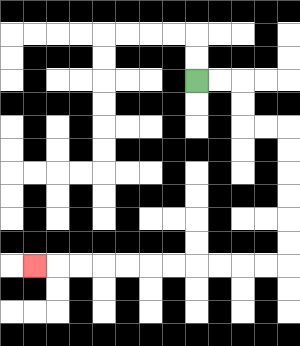{'start': '[8, 3]', 'end': '[1, 11]', 'path_directions': 'R,R,D,D,R,R,D,D,D,D,D,D,L,L,L,L,L,L,L,L,L,L,L', 'path_coordinates': '[[8, 3], [9, 3], [10, 3], [10, 4], [10, 5], [11, 5], [12, 5], [12, 6], [12, 7], [12, 8], [12, 9], [12, 10], [12, 11], [11, 11], [10, 11], [9, 11], [8, 11], [7, 11], [6, 11], [5, 11], [4, 11], [3, 11], [2, 11], [1, 11]]'}